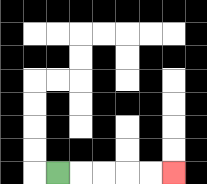{'start': '[2, 7]', 'end': '[7, 7]', 'path_directions': 'R,R,R,R,R', 'path_coordinates': '[[2, 7], [3, 7], [4, 7], [5, 7], [6, 7], [7, 7]]'}